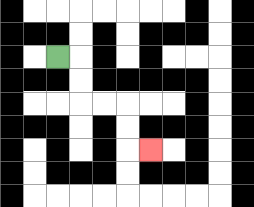{'start': '[2, 2]', 'end': '[6, 6]', 'path_directions': 'R,D,D,R,R,D,D,R', 'path_coordinates': '[[2, 2], [3, 2], [3, 3], [3, 4], [4, 4], [5, 4], [5, 5], [5, 6], [6, 6]]'}